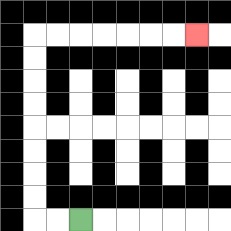{'start': '[3, 9]', 'end': '[8, 1]', 'path_directions': 'L,L,U,U,U,U,U,U,U,U,R,R,R,R,R,R,R', 'path_coordinates': '[[3, 9], [2, 9], [1, 9], [1, 8], [1, 7], [1, 6], [1, 5], [1, 4], [1, 3], [1, 2], [1, 1], [2, 1], [3, 1], [4, 1], [5, 1], [6, 1], [7, 1], [8, 1]]'}